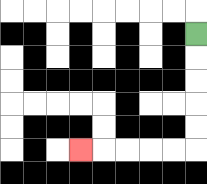{'start': '[8, 1]', 'end': '[3, 6]', 'path_directions': 'D,D,D,D,D,L,L,L,L,L', 'path_coordinates': '[[8, 1], [8, 2], [8, 3], [8, 4], [8, 5], [8, 6], [7, 6], [6, 6], [5, 6], [4, 6], [3, 6]]'}